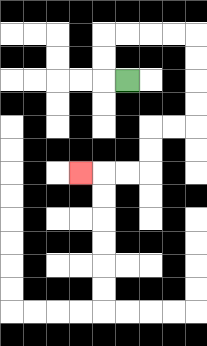{'start': '[5, 3]', 'end': '[3, 7]', 'path_directions': 'L,U,U,R,R,R,R,D,D,D,D,L,L,D,D,L,L,L', 'path_coordinates': '[[5, 3], [4, 3], [4, 2], [4, 1], [5, 1], [6, 1], [7, 1], [8, 1], [8, 2], [8, 3], [8, 4], [8, 5], [7, 5], [6, 5], [6, 6], [6, 7], [5, 7], [4, 7], [3, 7]]'}